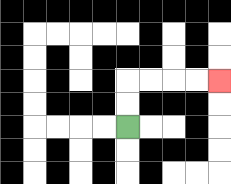{'start': '[5, 5]', 'end': '[9, 3]', 'path_directions': 'U,U,R,R,R,R', 'path_coordinates': '[[5, 5], [5, 4], [5, 3], [6, 3], [7, 3], [8, 3], [9, 3]]'}